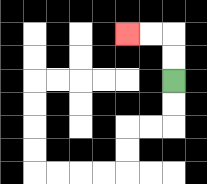{'start': '[7, 3]', 'end': '[5, 1]', 'path_directions': 'U,U,L,L', 'path_coordinates': '[[7, 3], [7, 2], [7, 1], [6, 1], [5, 1]]'}